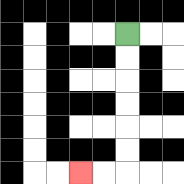{'start': '[5, 1]', 'end': '[3, 7]', 'path_directions': 'D,D,D,D,D,D,L,L', 'path_coordinates': '[[5, 1], [5, 2], [5, 3], [5, 4], [5, 5], [5, 6], [5, 7], [4, 7], [3, 7]]'}